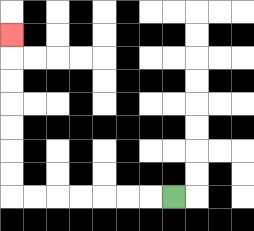{'start': '[7, 8]', 'end': '[0, 1]', 'path_directions': 'L,L,L,L,L,L,L,U,U,U,U,U,U,U', 'path_coordinates': '[[7, 8], [6, 8], [5, 8], [4, 8], [3, 8], [2, 8], [1, 8], [0, 8], [0, 7], [0, 6], [0, 5], [0, 4], [0, 3], [0, 2], [0, 1]]'}